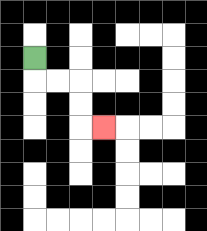{'start': '[1, 2]', 'end': '[4, 5]', 'path_directions': 'D,R,R,D,D,R', 'path_coordinates': '[[1, 2], [1, 3], [2, 3], [3, 3], [3, 4], [3, 5], [4, 5]]'}